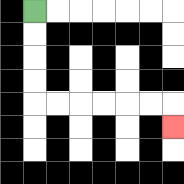{'start': '[1, 0]', 'end': '[7, 5]', 'path_directions': 'D,D,D,D,R,R,R,R,R,R,D', 'path_coordinates': '[[1, 0], [1, 1], [1, 2], [1, 3], [1, 4], [2, 4], [3, 4], [4, 4], [5, 4], [6, 4], [7, 4], [7, 5]]'}